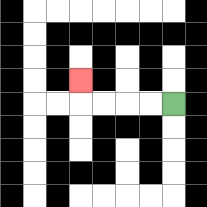{'start': '[7, 4]', 'end': '[3, 3]', 'path_directions': 'L,L,L,L,U', 'path_coordinates': '[[7, 4], [6, 4], [5, 4], [4, 4], [3, 4], [3, 3]]'}